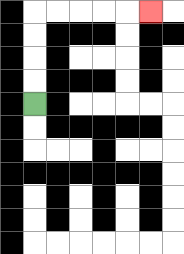{'start': '[1, 4]', 'end': '[6, 0]', 'path_directions': 'U,U,U,U,R,R,R,R,R', 'path_coordinates': '[[1, 4], [1, 3], [1, 2], [1, 1], [1, 0], [2, 0], [3, 0], [4, 0], [5, 0], [6, 0]]'}